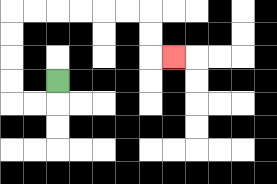{'start': '[2, 3]', 'end': '[7, 2]', 'path_directions': 'D,L,L,U,U,U,U,R,R,R,R,R,R,D,D,R', 'path_coordinates': '[[2, 3], [2, 4], [1, 4], [0, 4], [0, 3], [0, 2], [0, 1], [0, 0], [1, 0], [2, 0], [3, 0], [4, 0], [5, 0], [6, 0], [6, 1], [6, 2], [7, 2]]'}